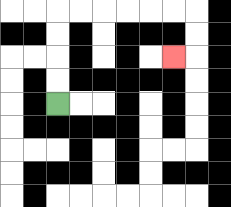{'start': '[2, 4]', 'end': '[7, 2]', 'path_directions': 'U,U,U,U,R,R,R,R,R,R,D,D,L', 'path_coordinates': '[[2, 4], [2, 3], [2, 2], [2, 1], [2, 0], [3, 0], [4, 0], [5, 0], [6, 0], [7, 0], [8, 0], [8, 1], [8, 2], [7, 2]]'}